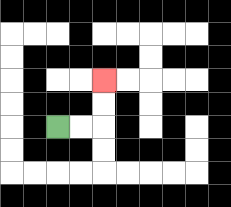{'start': '[2, 5]', 'end': '[4, 3]', 'path_directions': 'R,R,U,U', 'path_coordinates': '[[2, 5], [3, 5], [4, 5], [4, 4], [4, 3]]'}